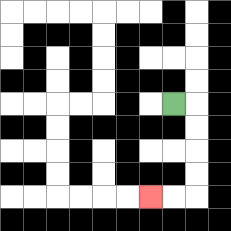{'start': '[7, 4]', 'end': '[6, 8]', 'path_directions': 'R,D,D,D,D,L,L', 'path_coordinates': '[[7, 4], [8, 4], [8, 5], [8, 6], [8, 7], [8, 8], [7, 8], [6, 8]]'}